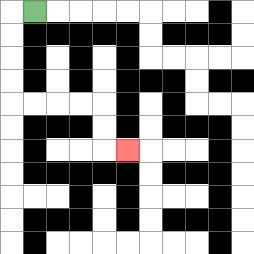{'start': '[1, 0]', 'end': '[5, 6]', 'path_directions': 'L,D,D,D,D,R,R,R,R,D,D,R', 'path_coordinates': '[[1, 0], [0, 0], [0, 1], [0, 2], [0, 3], [0, 4], [1, 4], [2, 4], [3, 4], [4, 4], [4, 5], [4, 6], [5, 6]]'}